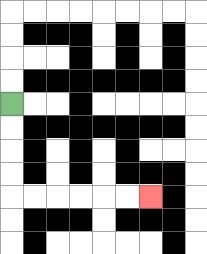{'start': '[0, 4]', 'end': '[6, 8]', 'path_directions': 'D,D,D,D,R,R,R,R,R,R', 'path_coordinates': '[[0, 4], [0, 5], [0, 6], [0, 7], [0, 8], [1, 8], [2, 8], [3, 8], [4, 8], [5, 8], [6, 8]]'}